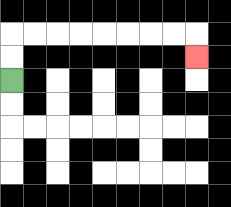{'start': '[0, 3]', 'end': '[8, 2]', 'path_directions': 'U,U,R,R,R,R,R,R,R,R,D', 'path_coordinates': '[[0, 3], [0, 2], [0, 1], [1, 1], [2, 1], [3, 1], [4, 1], [5, 1], [6, 1], [7, 1], [8, 1], [8, 2]]'}